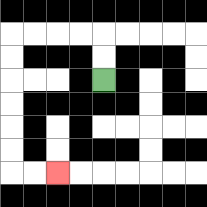{'start': '[4, 3]', 'end': '[2, 7]', 'path_directions': 'U,U,L,L,L,L,D,D,D,D,D,D,R,R', 'path_coordinates': '[[4, 3], [4, 2], [4, 1], [3, 1], [2, 1], [1, 1], [0, 1], [0, 2], [0, 3], [0, 4], [0, 5], [0, 6], [0, 7], [1, 7], [2, 7]]'}